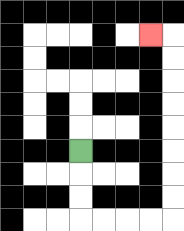{'start': '[3, 6]', 'end': '[6, 1]', 'path_directions': 'D,D,D,R,R,R,R,U,U,U,U,U,U,U,U,L', 'path_coordinates': '[[3, 6], [3, 7], [3, 8], [3, 9], [4, 9], [5, 9], [6, 9], [7, 9], [7, 8], [7, 7], [7, 6], [7, 5], [7, 4], [7, 3], [7, 2], [7, 1], [6, 1]]'}